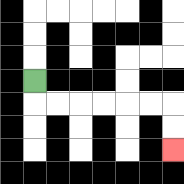{'start': '[1, 3]', 'end': '[7, 6]', 'path_directions': 'D,R,R,R,R,R,R,D,D', 'path_coordinates': '[[1, 3], [1, 4], [2, 4], [3, 4], [4, 4], [5, 4], [6, 4], [7, 4], [7, 5], [7, 6]]'}